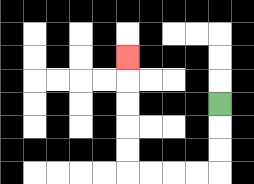{'start': '[9, 4]', 'end': '[5, 2]', 'path_directions': 'D,D,D,L,L,L,L,U,U,U,U,U', 'path_coordinates': '[[9, 4], [9, 5], [9, 6], [9, 7], [8, 7], [7, 7], [6, 7], [5, 7], [5, 6], [5, 5], [5, 4], [5, 3], [5, 2]]'}